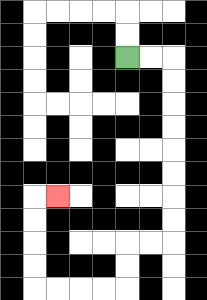{'start': '[5, 2]', 'end': '[2, 8]', 'path_directions': 'R,R,D,D,D,D,D,D,D,D,L,L,D,D,L,L,L,L,U,U,U,U,R', 'path_coordinates': '[[5, 2], [6, 2], [7, 2], [7, 3], [7, 4], [7, 5], [7, 6], [7, 7], [7, 8], [7, 9], [7, 10], [6, 10], [5, 10], [5, 11], [5, 12], [4, 12], [3, 12], [2, 12], [1, 12], [1, 11], [1, 10], [1, 9], [1, 8], [2, 8]]'}